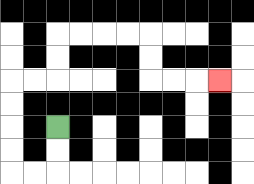{'start': '[2, 5]', 'end': '[9, 3]', 'path_directions': 'D,D,L,L,U,U,U,U,R,R,U,U,R,R,R,R,D,D,R,R,R', 'path_coordinates': '[[2, 5], [2, 6], [2, 7], [1, 7], [0, 7], [0, 6], [0, 5], [0, 4], [0, 3], [1, 3], [2, 3], [2, 2], [2, 1], [3, 1], [4, 1], [5, 1], [6, 1], [6, 2], [6, 3], [7, 3], [8, 3], [9, 3]]'}